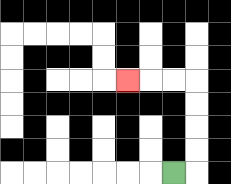{'start': '[7, 7]', 'end': '[5, 3]', 'path_directions': 'R,U,U,U,U,L,L,L', 'path_coordinates': '[[7, 7], [8, 7], [8, 6], [8, 5], [8, 4], [8, 3], [7, 3], [6, 3], [5, 3]]'}